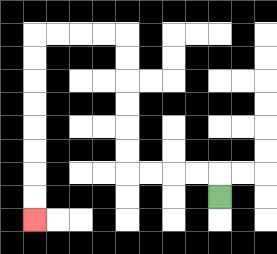{'start': '[9, 8]', 'end': '[1, 9]', 'path_directions': 'U,L,L,L,L,U,U,U,U,U,U,L,L,L,L,D,D,D,D,D,D,D,D', 'path_coordinates': '[[9, 8], [9, 7], [8, 7], [7, 7], [6, 7], [5, 7], [5, 6], [5, 5], [5, 4], [5, 3], [5, 2], [5, 1], [4, 1], [3, 1], [2, 1], [1, 1], [1, 2], [1, 3], [1, 4], [1, 5], [1, 6], [1, 7], [1, 8], [1, 9]]'}